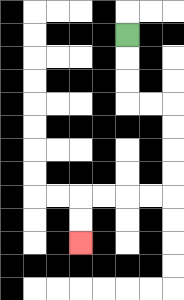{'start': '[5, 1]', 'end': '[3, 10]', 'path_directions': 'D,D,D,R,R,D,D,D,D,L,L,L,L,D,D', 'path_coordinates': '[[5, 1], [5, 2], [5, 3], [5, 4], [6, 4], [7, 4], [7, 5], [7, 6], [7, 7], [7, 8], [6, 8], [5, 8], [4, 8], [3, 8], [3, 9], [3, 10]]'}